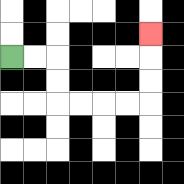{'start': '[0, 2]', 'end': '[6, 1]', 'path_directions': 'R,R,D,D,R,R,R,R,U,U,U', 'path_coordinates': '[[0, 2], [1, 2], [2, 2], [2, 3], [2, 4], [3, 4], [4, 4], [5, 4], [6, 4], [6, 3], [6, 2], [6, 1]]'}